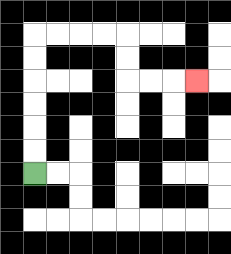{'start': '[1, 7]', 'end': '[8, 3]', 'path_directions': 'U,U,U,U,U,U,R,R,R,R,D,D,R,R,R', 'path_coordinates': '[[1, 7], [1, 6], [1, 5], [1, 4], [1, 3], [1, 2], [1, 1], [2, 1], [3, 1], [4, 1], [5, 1], [5, 2], [5, 3], [6, 3], [7, 3], [8, 3]]'}